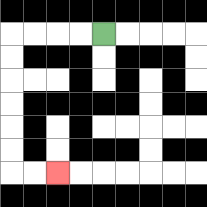{'start': '[4, 1]', 'end': '[2, 7]', 'path_directions': 'L,L,L,L,D,D,D,D,D,D,R,R', 'path_coordinates': '[[4, 1], [3, 1], [2, 1], [1, 1], [0, 1], [0, 2], [0, 3], [0, 4], [0, 5], [0, 6], [0, 7], [1, 7], [2, 7]]'}